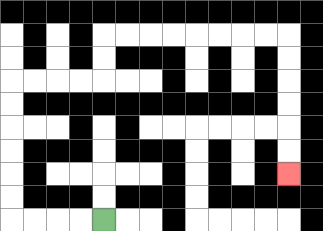{'start': '[4, 9]', 'end': '[12, 7]', 'path_directions': 'L,L,L,L,U,U,U,U,U,U,R,R,R,R,U,U,R,R,R,R,R,R,R,R,D,D,D,D,D,D', 'path_coordinates': '[[4, 9], [3, 9], [2, 9], [1, 9], [0, 9], [0, 8], [0, 7], [0, 6], [0, 5], [0, 4], [0, 3], [1, 3], [2, 3], [3, 3], [4, 3], [4, 2], [4, 1], [5, 1], [6, 1], [7, 1], [8, 1], [9, 1], [10, 1], [11, 1], [12, 1], [12, 2], [12, 3], [12, 4], [12, 5], [12, 6], [12, 7]]'}